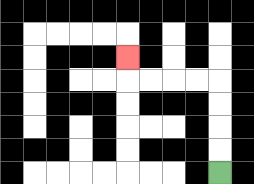{'start': '[9, 7]', 'end': '[5, 2]', 'path_directions': 'U,U,U,U,L,L,L,L,U', 'path_coordinates': '[[9, 7], [9, 6], [9, 5], [9, 4], [9, 3], [8, 3], [7, 3], [6, 3], [5, 3], [5, 2]]'}